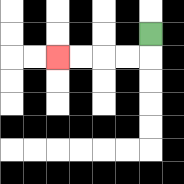{'start': '[6, 1]', 'end': '[2, 2]', 'path_directions': 'D,L,L,L,L', 'path_coordinates': '[[6, 1], [6, 2], [5, 2], [4, 2], [3, 2], [2, 2]]'}